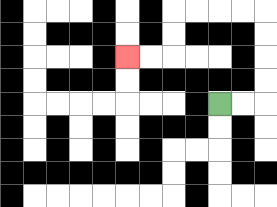{'start': '[9, 4]', 'end': '[5, 2]', 'path_directions': 'R,R,U,U,U,U,L,L,L,L,D,D,L,L', 'path_coordinates': '[[9, 4], [10, 4], [11, 4], [11, 3], [11, 2], [11, 1], [11, 0], [10, 0], [9, 0], [8, 0], [7, 0], [7, 1], [7, 2], [6, 2], [5, 2]]'}